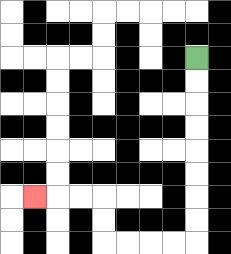{'start': '[8, 2]', 'end': '[1, 8]', 'path_directions': 'D,D,D,D,D,D,D,D,L,L,L,L,U,U,L,L,L', 'path_coordinates': '[[8, 2], [8, 3], [8, 4], [8, 5], [8, 6], [8, 7], [8, 8], [8, 9], [8, 10], [7, 10], [6, 10], [5, 10], [4, 10], [4, 9], [4, 8], [3, 8], [2, 8], [1, 8]]'}